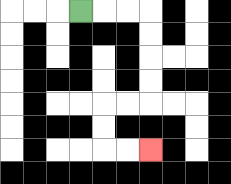{'start': '[3, 0]', 'end': '[6, 6]', 'path_directions': 'R,R,R,D,D,D,D,L,L,D,D,R,R', 'path_coordinates': '[[3, 0], [4, 0], [5, 0], [6, 0], [6, 1], [6, 2], [6, 3], [6, 4], [5, 4], [4, 4], [4, 5], [4, 6], [5, 6], [6, 6]]'}